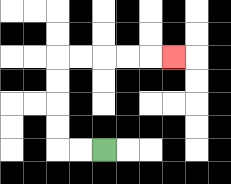{'start': '[4, 6]', 'end': '[7, 2]', 'path_directions': 'L,L,U,U,U,U,R,R,R,R,R', 'path_coordinates': '[[4, 6], [3, 6], [2, 6], [2, 5], [2, 4], [2, 3], [2, 2], [3, 2], [4, 2], [5, 2], [6, 2], [7, 2]]'}